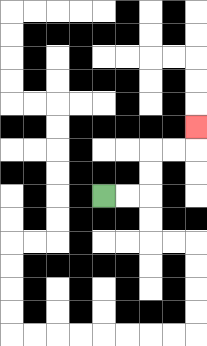{'start': '[4, 8]', 'end': '[8, 5]', 'path_directions': 'R,R,U,U,R,R,U', 'path_coordinates': '[[4, 8], [5, 8], [6, 8], [6, 7], [6, 6], [7, 6], [8, 6], [8, 5]]'}